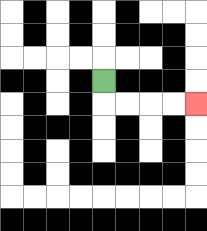{'start': '[4, 3]', 'end': '[8, 4]', 'path_directions': 'D,R,R,R,R', 'path_coordinates': '[[4, 3], [4, 4], [5, 4], [6, 4], [7, 4], [8, 4]]'}